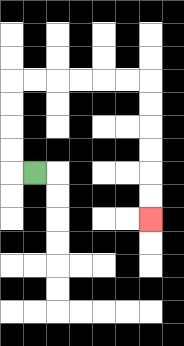{'start': '[1, 7]', 'end': '[6, 9]', 'path_directions': 'L,U,U,U,U,R,R,R,R,R,R,D,D,D,D,D,D', 'path_coordinates': '[[1, 7], [0, 7], [0, 6], [0, 5], [0, 4], [0, 3], [1, 3], [2, 3], [3, 3], [4, 3], [5, 3], [6, 3], [6, 4], [6, 5], [6, 6], [6, 7], [6, 8], [6, 9]]'}